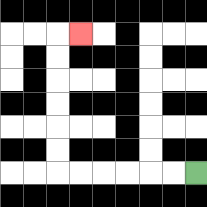{'start': '[8, 7]', 'end': '[3, 1]', 'path_directions': 'L,L,L,L,L,L,U,U,U,U,U,U,R', 'path_coordinates': '[[8, 7], [7, 7], [6, 7], [5, 7], [4, 7], [3, 7], [2, 7], [2, 6], [2, 5], [2, 4], [2, 3], [2, 2], [2, 1], [3, 1]]'}